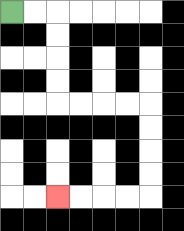{'start': '[0, 0]', 'end': '[2, 8]', 'path_directions': 'R,R,D,D,D,D,R,R,R,R,D,D,D,D,L,L,L,L', 'path_coordinates': '[[0, 0], [1, 0], [2, 0], [2, 1], [2, 2], [2, 3], [2, 4], [3, 4], [4, 4], [5, 4], [6, 4], [6, 5], [6, 6], [6, 7], [6, 8], [5, 8], [4, 8], [3, 8], [2, 8]]'}